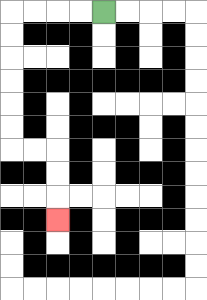{'start': '[4, 0]', 'end': '[2, 9]', 'path_directions': 'L,L,L,L,D,D,D,D,D,D,R,R,D,D,D', 'path_coordinates': '[[4, 0], [3, 0], [2, 0], [1, 0], [0, 0], [0, 1], [0, 2], [0, 3], [0, 4], [0, 5], [0, 6], [1, 6], [2, 6], [2, 7], [2, 8], [2, 9]]'}